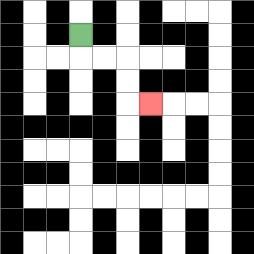{'start': '[3, 1]', 'end': '[6, 4]', 'path_directions': 'D,R,R,D,D,R', 'path_coordinates': '[[3, 1], [3, 2], [4, 2], [5, 2], [5, 3], [5, 4], [6, 4]]'}